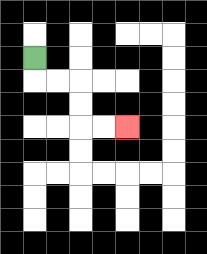{'start': '[1, 2]', 'end': '[5, 5]', 'path_directions': 'D,R,R,D,D,R,R', 'path_coordinates': '[[1, 2], [1, 3], [2, 3], [3, 3], [3, 4], [3, 5], [4, 5], [5, 5]]'}